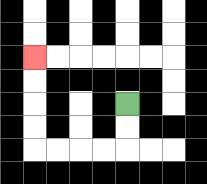{'start': '[5, 4]', 'end': '[1, 2]', 'path_directions': 'D,D,L,L,L,L,U,U,U,U', 'path_coordinates': '[[5, 4], [5, 5], [5, 6], [4, 6], [3, 6], [2, 6], [1, 6], [1, 5], [1, 4], [1, 3], [1, 2]]'}